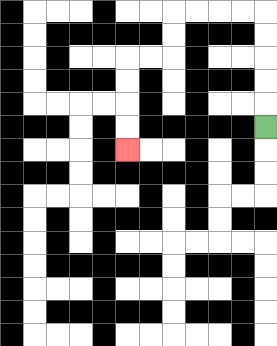{'start': '[11, 5]', 'end': '[5, 6]', 'path_directions': 'U,U,U,U,U,L,L,L,L,D,D,L,L,D,D,D,D', 'path_coordinates': '[[11, 5], [11, 4], [11, 3], [11, 2], [11, 1], [11, 0], [10, 0], [9, 0], [8, 0], [7, 0], [7, 1], [7, 2], [6, 2], [5, 2], [5, 3], [5, 4], [5, 5], [5, 6]]'}